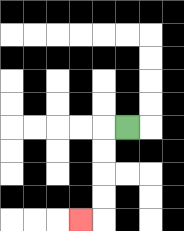{'start': '[5, 5]', 'end': '[3, 9]', 'path_directions': 'L,D,D,D,D,L', 'path_coordinates': '[[5, 5], [4, 5], [4, 6], [4, 7], [4, 8], [4, 9], [3, 9]]'}